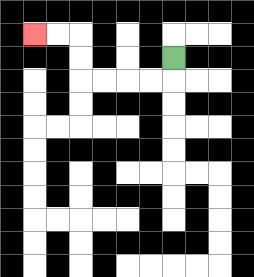{'start': '[7, 2]', 'end': '[1, 1]', 'path_directions': 'D,L,L,L,L,U,U,L,L', 'path_coordinates': '[[7, 2], [7, 3], [6, 3], [5, 3], [4, 3], [3, 3], [3, 2], [3, 1], [2, 1], [1, 1]]'}